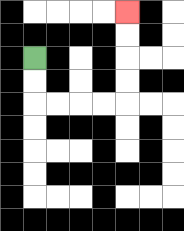{'start': '[1, 2]', 'end': '[5, 0]', 'path_directions': 'D,D,R,R,R,R,U,U,U,U', 'path_coordinates': '[[1, 2], [1, 3], [1, 4], [2, 4], [3, 4], [4, 4], [5, 4], [5, 3], [5, 2], [5, 1], [5, 0]]'}